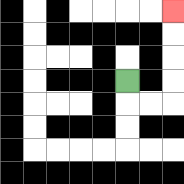{'start': '[5, 3]', 'end': '[7, 0]', 'path_directions': 'D,R,R,U,U,U,U', 'path_coordinates': '[[5, 3], [5, 4], [6, 4], [7, 4], [7, 3], [7, 2], [7, 1], [7, 0]]'}